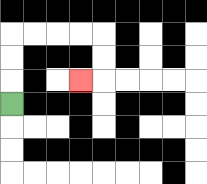{'start': '[0, 4]', 'end': '[3, 3]', 'path_directions': 'U,U,U,R,R,R,R,D,D,L', 'path_coordinates': '[[0, 4], [0, 3], [0, 2], [0, 1], [1, 1], [2, 1], [3, 1], [4, 1], [4, 2], [4, 3], [3, 3]]'}